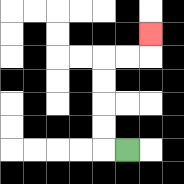{'start': '[5, 6]', 'end': '[6, 1]', 'path_directions': 'L,U,U,U,U,R,R,U', 'path_coordinates': '[[5, 6], [4, 6], [4, 5], [4, 4], [4, 3], [4, 2], [5, 2], [6, 2], [6, 1]]'}